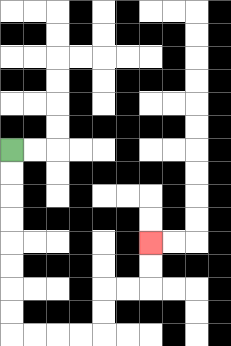{'start': '[0, 6]', 'end': '[6, 10]', 'path_directions': 'D,D,D,D,D,D,D,D,R,R,R,R,U,U,R,R,U,U', 'path_coordinates': '[[0, 6], [0, 7], [0, 8], [0, 9], [0, 10], [0, 11], [0, 12], [0, 13], [0, 14], [1, 14], [2, 14], [3, 14], [4, 14], [4, 13], [4, 12], [5, 12], [6, 12], [6, 11], [6, 10]]'}